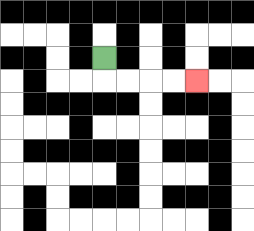{'start': '[4, 2]', 'end': '[8, 3]', 'path_directions': 'D,R,R,R,R', 'path_coordinates': '[[4, 2], [4, 3], [5, 3], [6, 3], [7, 3], [8, 3]]'}